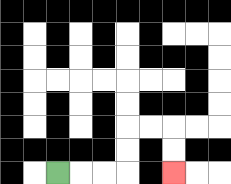{'start': '[2, 7]', 'end': '[7, 7]', 'path_directions': 'R,R,R,U,U,R,R,D,D', 'path_coordinates': '[[2, 7], [3, 7], [4, 7], [5, 7], [5, 6], [5, 5], [6, 5], [7, 5], [7, 6], [7, 7]]'}